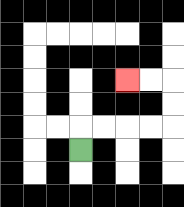{'start': '[3, 6]', 'end': '[5, 3]', 'path_directions': 'U,R,R,R,R,U,U,L,L', 'path_coordinates': '[[3, 6], [3, 5], [4, 5], [5, 5], [6, 5], [7, 5], [7, 4], [7, 3], [6, 3], [5, 3]]'}